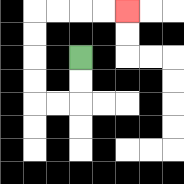{'start': '[3, 2]', 'end': '[5, 0]', 'path_directions': 'D,D,L,L,U,U,U,U,R,R,R,R', 'path_coordinates': '[[3, 2], [3, 3], [3, 4], [2, 4], [1, 4], [1, 3], [1, 2], [1, 1], [1, 0], [2, 0], [3, 0], [4, 0], [5, 0]]'}